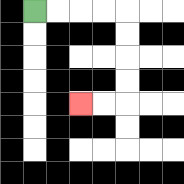{'start': '[1, 0]', 'end': '[3, 4]', 'path_directions': 'R,R,R,R,D,D,D,D,L,L', 'path_coordinates': '[[1, 0], [2, 0], [3, 0], [4, 0], [5, 0], [5, 1], [5, 2], [5, 3], [5, 4], [4, 4], [3, 4]]'}